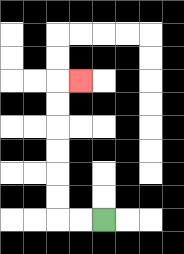{'start': '[4, 9]', 'end': '[3, 3]', 'path_directions': 'L,L,U,U,U,U,U,U,R', 'path_coordinates': '[[4, 9], [3, 9], [2, 9], [2, 8], [2, 7], [2, 6], [2, 5], [2, 4], [2, 3], [3, 3]]'}